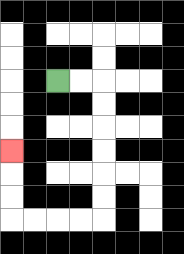{'start': '[2, 3]', 'end': '[0, 6]', 'path_directions': 'R,R,D,D,D,D,D,D,L,L,L,L,U,U,U', 'path_coordinates': '[[2, 3], [3, 3], [4, 3], [4, 4], [4, 5], [4, 6], [4, 7], [4, 8], [4, 9], [3, 9], [2, 9], [1, 9], [0, 9], [0, 8], [0, 7], [0, 6]]'}